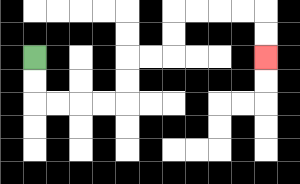{'start': '[1, 2]', 'end': '[11, 2]', 'path_directions': 'D,D,R,R,R,R,U,U,R,R,U,U,R,R,R,R,D,D', 'path_coordinates': '[[1, 2], [1, 3], [1, 4], [2, 4], [3, 4], [4, 4], [5, 4], [5, 3], [5, 2], [6, 2], [7, 2], [7, 1], [7, 0], [8, 0], [9, 0], [10, 0], [11, 0], [11, 1], [11, 2]]'}